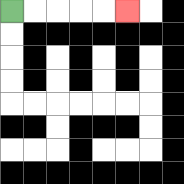{'start': '[0, 0]', 'end': '[5, 0]', 'path_directions': 'R,R,R,R,R', 'path_coordinates': '[[0, 0], [1, 0], [2, 0], [3, 0], [4, 0], [5, 0]]'}